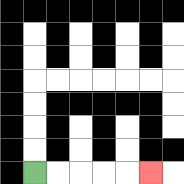{'start': '[1, 7]', 'end': '[6, 7]', 'path_directions': 'R,R,R,R,R', 'path_coordinates': '[[1, 7], [2, 7], [3, 7], [4, 7], [5, 7], [6, 7]]'}